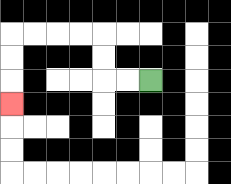{'start': '[6, 3]', 'end': '[0, 4]', 'path_directions': 'L,L,U,U,L,L,L,L,D,D,D', 'path_coordinates': '[[6, 3], [5, 3], [4, 3], [4, 2], [4, 1], [3, 1], [2, 1], [1, 1], [0, 1], [0, 2], [0, 3], [0, 4]]'}